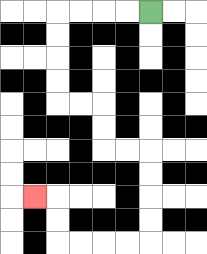{'start': '[6, 0]', 'end': '[1, 8]', 'path_directions': 'L,L,L,L,D,D,D,D,R,R,D,D,R,R,D,D,D,D,L,L,L,L,U,U,L', 'path_coordinates': '[[6, 0], [5, 0], [4, 0], [3, 0], [2, 0], [2, 1], [2, 2], [2, 3], [2, 4], [3, 4], [4, 4], [4, 5], [4, 6], [5, 6], [6, 6], [6, 7], [6, 8], [6, 9], [6, 10], [5, 10], [4, 10], [3, 10], [2, 10], [2, 9], [2, 8], [1, 8]]'}